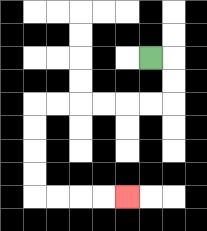{'start': '[6, 2]', 'end': '[5, 8]', 'path_directions': 'R,D,D,L,L,L,L,L,L,D,D,D,D,R,R,R,R', 'path_coordinates': '[[6, 2], [7, 2], [7, 3], [7, 4], [6, 4], [5, 4], [4, 4], [3, 4], [2, 4], [1, 4], [1, 5], [1, 6], [1, 7], [1, 8], [2, 8], [3, 8], [4, 8], [5, 8]]'}